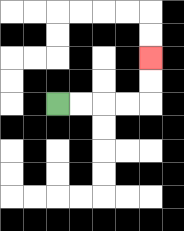{'start': '[2, 4]', 'end': '[6, 2]', 'path_directions': 'R,R,R,R,U,U', 'path_coordinates': '[[2, 4], [3, 4], [4, 4], [5, 4], [6, 4], [6, 3], [6, 2]]'}